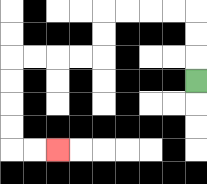{'start': '[8, 3]', 'end': '[2, 6]', 'path_directions': 'U,U,U,L,L,L,L,D,D,L,L,L,L,D,D,D,D,R,R', 'path_coordinates': '[[8, 3], [8, 2], [8, 1], [8, 0], [7, 0], [6, 0], [5, 0], [4, 0], [4, 1], [4, 2], [3, 2], [2, 2], [1, 2], [0, 2], [0, 3], [0, 4], [0, 5], [0, 6], [1, 6], [2, 6]]'}